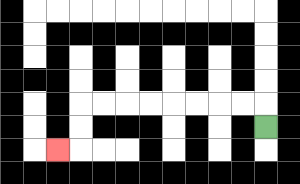{'start': '[11, 5]', 'end': '[2, 6]', 'path_directions': 'U,L,L,L,L,L,L,L,L,D,D,L', 'path_coordinates': '[[11, 5], [11, 4], [10, 4], [9, 4], [8, 4], [7, 4], [6, 4], [5, 4], [4, 4], [3, 4], [3, 5], [3, 6], [2, 6]]'}